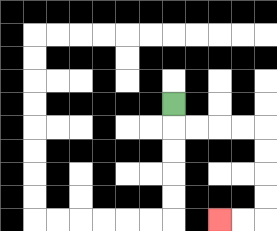{'start': '[7, 4]', 'end': '[9, 9]', 'path_directions': 'D,R,R,R,R,D,D,D,D,L,L', 'path_coordinates': '[[7, 4], [7, 5], [8, 5], [9, 5], [10, 5], [11, 5], [11, 6], [11, 7], [11, 8], [11, 9], [10, 9], [9, 9]]'}